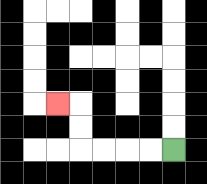{'start': '[7, 6]', 'end': '[2, 4]', 'path_directions': 'L,L,L,L,U,U,L', 'path_coordinates': '[[7, 6], [6, 6], [5, 6], [4, 6], [3, 6], [3, 5], [3, 4], [2, 4]]'}